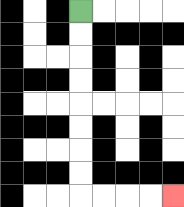{'start': '[3, 0]', 'end': '[7, 8]', 'path_directions': 'D,D,D,D,D,D,D,D,R,R,R,R', 'path_coordinates': '[[3, 0], [3, 1], [3, 2], [3, 3], [3, 4], [3, 5], [3, 6], [3, 7], [3, 8], [4, 8], [5, 8], [6, 8], [7, 8]]'}